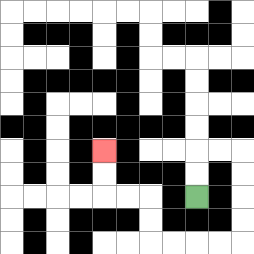{'start': '[8, 8]', 'end': '[4, 6]', 'path_directions': 'U,U,R,R,D,D,D,D,L,L,L,L,U,U,L,L,U,U', 'path_coordinates': '[[8, 8], [8, 7], [8, 6], [9, 6], [10, 6], [10, 7], [10, 8], [10, 9], [10, 10], [9, 10], [8, 10], [7, 10], [6, 10], [6, 9], [6, 8], [5, 8], [4, 8], [4, 7], [4, 6]]'}